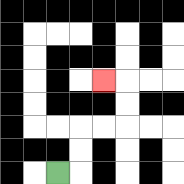{'start': '[2, 7]', 'end': '[4, 3]', 'path_directions': 'R,U,U,R,R,U,U,L', 'path_coordinates': '[[2, 7], [3, 7], [3, 6], [3, 5], [4, 5], [5, 5], [5, 4], [5, 3], [4, 3]]'}